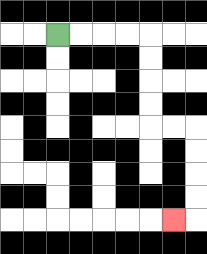{'start': '[2, 1]', 'end': '[7, 9]', 'path_directions': 'R,R,R,R,D,D,D,D,R,R,D,D,D,D,L', 'path_coordinates': '[[2, 1], [3, 1], [4, 1], [5, 1], [6, 1], [6, 2], [6, 3], [6, 4], [6, 5], [7, 5], [8, 5], [8, 6], [8, 7], [8, 8], [8, 9], [7, 9]]'}